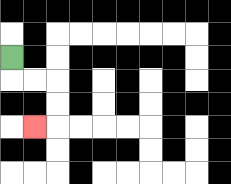{'start': '[0, 2]', 'end': '[1, 5]', 'path_directions': 'D,R,R,D,D,L', 'path_coordinates': '[[0, 2], [0, 3], [1, 3], [2, 3], [2, 4], [2, 5], [1, 5]]'}